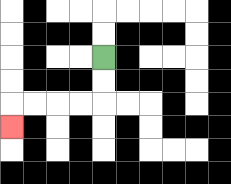{'start': '[4, 2]', 'end': '[0, 5]', 'path_directions': 'D,D,L,L,L,L,D', 'path_coordinates': '[[4, 2], [4, 3], [4, 4], [3, 4], [2, 4], [1, 4], [0, 4], [0, 5]]'}